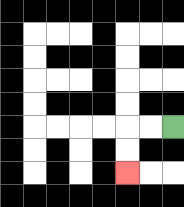{'start': '[7, 5]', 'end': '[5, 7]', 'path_directions': 'L,L,D,D', 'path_coordinates': '[[7, 5], [6, 5], [5, 5], [5, 6], [5, 7]]'}